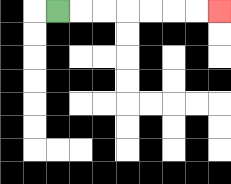{'start': '[2, 0]', 'end': '[9, 0]', 'path_directions': 'R,R,R,R,R,R,R', 'path_coordinates': '[[2, 0], [3, 0], [4, 0], [5, 0], [6, 0], [7, 0], [8, 0], [9, 0]]'}